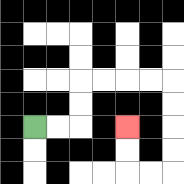{'start': '[1, 5]', 'end': '[5, 5]', 'path_directions': 'R,R,U,U,R,R,R,R,D,D,D,D,L,L,U,U', 'path_coordinates': '[[1, 5], [2, 5], [3, 5], [3, 4], [3, 3], [4, 3], [5, 3], [6, 3], [7, 3], [7, 4], [7, 5], [7, 6], [7, 7], [6, 7], [5, 7], [5, 6], [5, 5]]'}